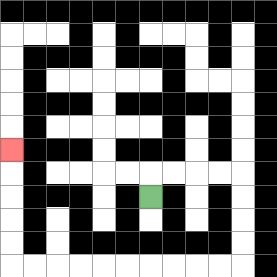{'start': '[6, 8]', 'end': '[0, 6]', 'path_directions': 'U,R,R,R,R,D,D,D,D,L,L,L,L,L,L,L,L,L,L,U,U,U,U,U', 'path_coordinates': '[[6, 8], [6, 7], [7, 7], [8, 7], [9, 7], [10, 7], [10, 8], [10, 9], [10, 10], [10, 11], [9, 11], [8, 11], [7, 11], [6, 11], [5, 11], [4, 11], [3, 11], [2, 11], [1, 11], [0, 11], [0, 10], [0, 9], [0, 8], [0, 7], [0, 6]]'}